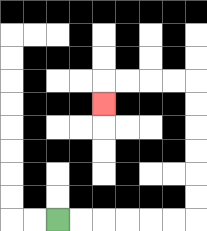{'start': '[2, 9]', 'end': '[4, 4]', 'path_directions': 'R,R,R,R,R,R,U,U,U,U,U,U,L,L,L,L,D', 'path_coordinates': '[[2, 9], [3, 9], [4, 9], [5, 9], [6, 9], [7, 9], [8, 9], [8, 8], [8, 7], [8, 6], [8, 5], [8, 4], [8, 3], [7, 3], [6, 3], [5, 3], [4, 3], [4, 4]]'}